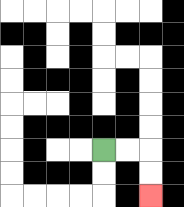{'start': '[4, 6]', 'end': '[6, 8]', 'path_directions': 'R,R,D,D', 'path_coordinates': '[[4, 6], [5, 6], [6, 6], [6, 7], [6, 8]]'}